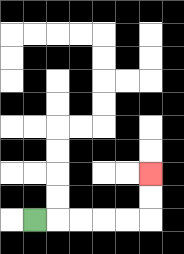{'start': '[1, 9]', 'end': '[6, 7]', 'path_directions': 'R,R,R,R,R,U,U', 'path_coordinates': '[[1, 9], [2, 9], [3, 9], [4, 9], [5, 9], [6, 9], [6, 8], [6, 7]]'}